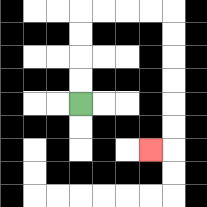{'start': '[3, 4]', 'end': '[6, 6]', 'path_directions': 'U,U,U,U,R,R,R,R,D,D,D,D,D,D,L', 'path_coordinates': '[[3, 4], [3, 3], [3, 2], [3, 1], [3, 0], [4, 0], [5, 0], [6, 0], [7, 0], [7, 1], [7, 2], [7, 3], [7, 4], [7, 5], [7, 6], [6, 6]]'}